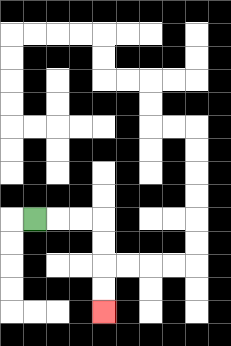{'start': '[1, 9]', 'end': '[4, 13]', 'path_directions': 'R,R,R,D,D,D,D', 'path_coordinates': '[[1, 9], [2, 9], [3, 9], [4, 9], [4, 10], [4, 11], [4, 12], [4, 13]]'}